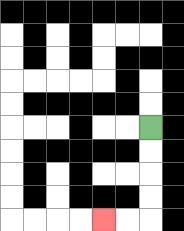{'start': '[6, 5]', 'end': '[4, 9]', 'path_directions': 'D,D,D,D,L,L', 'path_coordinates': '[[6, 5], [6, 6], [6, 7], [6, 8], [6, 9], [5, 9], [4, 9]]'}